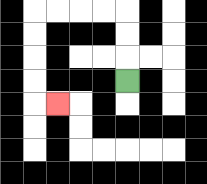{'start': '[5, 3]', 'end': '[2, 4]', 'path_directions': 'U,U,U,L,L,L,L,D,D,D,D,R', 'path_coordinates': '[[5, 3], [5, 2], [5, 1], [5, 0], [4, 0], [3, 0], [2, 0], [1, 0], [1, 1], [1, 2], [1, 3], [1, 4], [2, 4]]'}